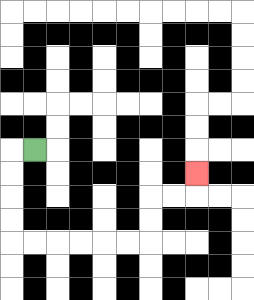{'start': '[1, 6]', 'end': '[8, 7]', 'path_directions': 'L,D,D,D,D,R,R,R,R,R,R,U,U,R,R,U', 'path_coordinates': '[[1, 6], [0, 6], [0, 7], [0, 8], [0, 9], [0, 10], [1, 10], [2, 10], [3, 10], [4, 10], [5, 10], [6, 10], [6, 9], [6, 8], [7, 8], [8, 8], [8, 7]]'}